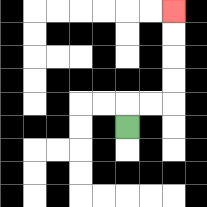{'start': '[5, 5]', 'end': '[7, 0]', 'path_directions': 'U,R,R,U,U,U,U', 'path_coordinates': '[[5, 5], [5, 4], [6, 4], [7, 4], [7, 3], [7, 2], [7, 1], [7, 0]]'}